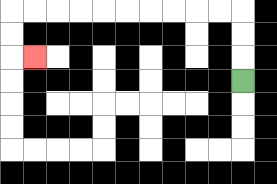{'start': '[10, 3]', 'end': '[1, 2]', 'path_directions': 'U,U,U,L,L,L,L,L,L,L,L,L,L,D,D,R', 'path_coordinates': '[[10, 3], [10, 2], [10, 1], [10, 0], [9, 0], [8, 0], [7, 0], [6, 0], [5, 0], [4, 0], [3, 0], [2, 0], [1, 0], [0, 0], [0, 1], [0, 2], [1, 2]]'}